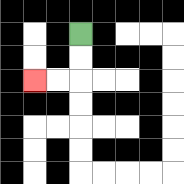{'start': '[3, 1]', 'end': '[1, 3]', 'path_directions': 'D,D,L,L', 'path_coordinates': '[[3, 1], [3, 2], [3, 3], [2, 3], [1, 3]]'}